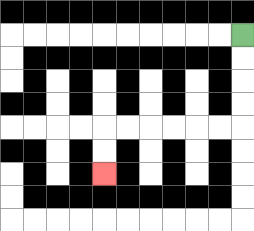{'start': '[10, 1]', 'end': '[4, 7]', 'path_directions': 'D,D,D,D,L,L,L,L,L,L,D,D', 'path_coordinates': '[[10, 1], [10, 2], [10, 3], [10, 4], [10, 5], [9, 5], [8, 5], [7, 5], [6, 5], [5, 5], [4, 5], [4, 6], [4, 7]]'}